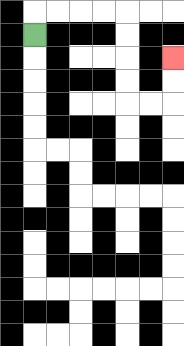{'start': '[1, 1]', 'end': '[7, 2]', 'path_directions': 'U,R,R,R,R,D,D,D,D,R,R,U,U', 'path_coordinates': '[[1, 1], [1, 0], [2, 0], [3, 0], [4, 0], [5, 0], [5, 1], [5, 2], [5, 3], [5, 4], [6, 4], [7, 4], [7, 3], [7, 2]]'}